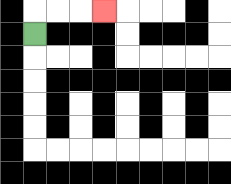{'start': '[1, 1]', 'end': '[4, 0]', 'path_directions': 'U,R,R,R', 'path_coordinates': '[[1, 1], [1, 0], [2, 0], [3, 0], [4, 0]]'}